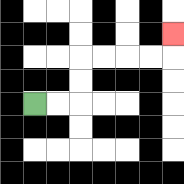{'start': '[1, 4]', 'end': '[7, 1]', 'path_directions': 'R,R,U,U,R,R,R,R,U', 'path_coordinates': '[[1, 4], [2, 4], [3, 4], [3, 3], [3, 2], [4, 2], [5, 2], [6, 2], [7, 2], [7, 1]]'}